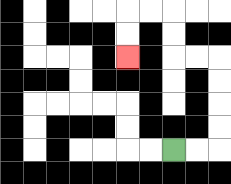{'start': '[7, 6]', 'end': '[5, 2]', 'path_directions': 'R,R,U,U,U,U,L,L,U,U,L,L,D,D', 'path_coordinates': '[[7, 6], [8, 6], [9, 6], [9, 5], [9, 4], [9, 3], [9, 2], [8, 2], [7, 2], [7, 1], [7, 0], [6, 0], [5, 0], [5, 1], [5, 2]]'}